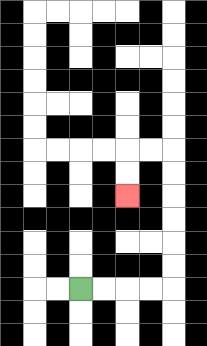{'start': '[3, 12]', 'end': '[5, 8]', 'path_directions': 'R,R,R,R,U,U,U,U,U,U,L,L,D,D', 'path_coordinates': '[[3, 12], [4, 12], [5, 12], [6, 12], [7, 12], [7, 11], [7, 10], [7, 9], [7, 8], [7, 7], [7, 6], [6, 6], [5, 6], [5, 7], [5, 8]]'}